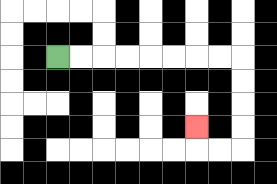{'start': '[2, 2]', 'end': '[8, 5]', 'path_directions': 'R,R,R,R,R,R,R,R,D,D,D,D,L,L,U', 'path_coordinates': '[[2, 2], [3, 2], [4, 2], [5, 2], [6, 2], [7, 2], [8, 2], [9, 2], [10, 2], [10, 3], [10, 4], [10, 5], [10, 6], [9, 6], [8, 6], [8, 5]]'}